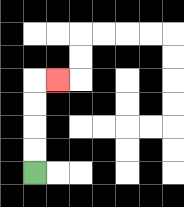{'start': '[1, 7]', 'end': '[2, 3]', 'path_directions': 'U,U,U,U,R', 'path_coordinates': '[[1, 7], [1, 6], [1, 5], [1, 4], [1, 3], [2, 3]]'}